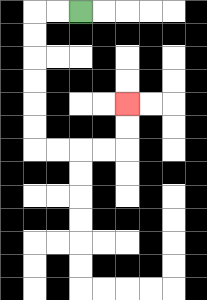{'start': '[3, 0]', 'end': '[5, 4]', 'path_directions': 'L,L,D,D,D,D,D,D,R,R,R,R,U,U', 'path_coordinates': '[[3, 0], [2, 0], [1, 0], [1, 1], [1, 2], [1, 3], [1, 4], [1, 5], [1, 6], [2, 6], [3, 6], [4, 6], [5, 6], [5, 5], [5, 4]]'}